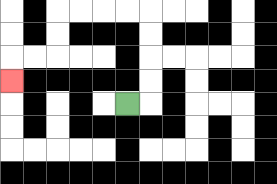{'start': '[5, 4]', 'end': '[0, 3]', 'path_directions': 'R,U,U,U,U,L,L,L,L,D,D,L,L,D', 'path_coordinates': '[[5, 4], [6, 4], [6, 3], [6, 2], [6, 1], [6, 0], [5, 0], [4, 0], [3, 0], [2, 0], [2, 1], [2, 2], [1, 2], [0, 2], [0, 3]]'}